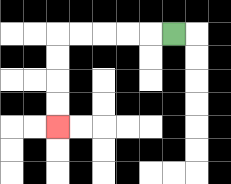{'start': '[7, 1]', 'end': '[2, 5]', 'path_directions': 'L,L,L,L,L,D,D,D,D', 'path_coordinates': '[[7, 1], [6, 1], [5, 1], [4, 1], [3, 1], [2, 1], [2, 2], [2, 3], [2, 4], [2, 5]]'}